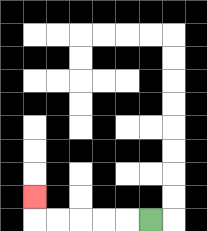{'start': '[6, 9]', 'end': '[1, 8]', 'path_directions': 'L,L,L,L,L,U', 'path_coordinates': '[[6, 9], [5, 9], [4, 9], [3, 9], [2, 9], [1, 9], [1, 8]]'}